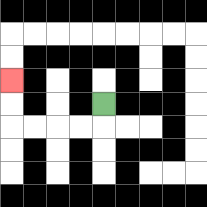{'start': '[4, 4]', 'end': '[0, 3]', 'path_directions': 'D,L,L,L,L,U,U', 'path_coordinates': '[[4, 4], [4, 5], [3, 5], [2, 5], [1, 5], [0, 5], [0, 4], [0, 3]]'}